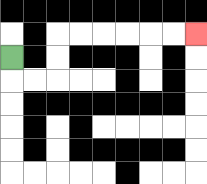{'start': '[0, 2]', 'end': '[8, 1]', 'path_directions': 'D,R,R,U,U,R,R,R,R,R,R', 'path_coordinates': '[[0, 2], [0, 3], [1, 3], [2, 3], [2, 2], [2, 1], [3, 1], [4, 1], [5, 1], [6, 1], [7, 1], [8, 1]]'}